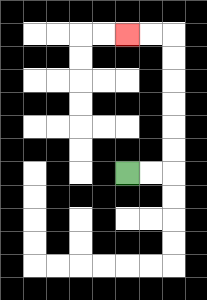{'start': '[5, 7]', 'end': '[5, 1]', 'path_directions': 'R,R,U,U,U,U,U,U,L,L', 'path_coordinates': '[[5, 7], [6, 7], [7, 7], [7, 6], [7, 5], [7, 4], [7, 3], [7, 2], [7, 1], [6, 1], [5, 1]]'}